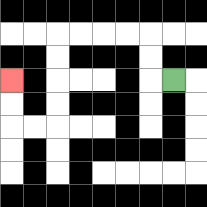{'start': '[7, 3]', 'end': '[0, 3]', 'path_directions': 'L,U,U,L,L,L,L,D,D,D,D,L,L,U,U', 'path_coordinates': '[[7, 3], [6, 3], [6, 2], [6, 1], [5, 1], [4, 1], [3, 1], [2, 1], [2, 2], [2, 3], [2, 4], [2, 5], [1, 5], [0, 5], [0, 4], [0, 3]]'}